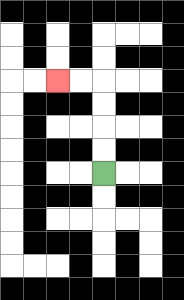{'start': '[4, 7]', 'end': '[2, 3]', 'path_directions': 'U,U,U,U,L,L', 'path_coordinates': '[[4, 7], [4, 6], [4, 5], [4, 4], [4, 3], [3, 3], [2, 3]]'}